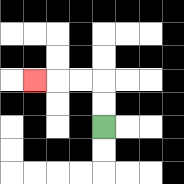{'start': '[4, 5]', 'end': '[1, 3]', 'path_directions': 'U,U,L,L,L', 'path_coordinates': '[[4, 5], [4, 4], [4, 3], [3, 3], [2, 3], [1, 3]]'}